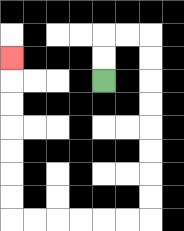{'start': '[4, 3]', 'end': '[0, 2]', 'path_directions': 'U,U,R,R,D,D,D,D,D,D,D,D,L,L,L,L,L,L,U,U,U,U,U,U,U', 'path_coordinates': '[[4, 3], [4, 2], [4, 1], [5, 1], [6, 1], [6, 2], [6, 3], [6, 4], [6, 5], [6, 6], [6, 7], [6, 8], [6, 9], [5, 9], [4, 9], [3, 9], [2, 9], [1, 9], [0, 9], [0, 8], [0, 7], [0, 6], [0, 5], [0, 4], [0, 3], [0, 2]]'}